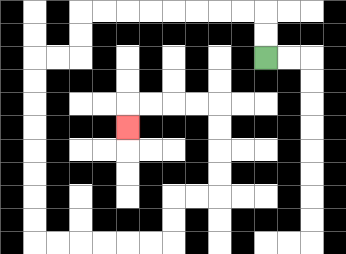{'start': '[11, 2]', 'end': '[5, 5]', 'path_directions': 'U,U,L,L,L,L,L,L,L,L,D,D,L,L,D,D,D,D,D,D,D,D,R,R,R,R,R,R,U,U,R,R,U,U,U,U,L,L,L,L,D', 'path_coordinates': '[[11, 2], [11, 1], [11, 0], [10, 0], [9, 0], [8, 0], [7, 0], [6, 0], [5, 0], [4, 0], [3, 0], [3, 1], [3, 2], [2, 2], [1, 2], [1, 3], [1, 4], [1, 5], [1, 6], [1, 7], [1, 8], [1, 9], [1, 10], [2, 10], [3, 10], [4, 10], [5, 10], [6, 10], [7, 10], [7, 9], [7, 8], [8, 8], [9, 8], [9, 7], [9, 6], [9, 5], [9, 4], [8, 4], [7, 4], [6, 4], [5, 4], [5, 5]]'}